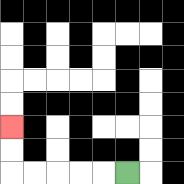{'start': '[5, 7]', 'end': '[0, 5]', 'path_directions': 'L,L,L,L,L,U,U', 'path_coordinates': '[[5, 7], [4, 7], [3, 7], [2, 7], [1, 7], [0, 7], [0, 6], [0, 5]]'}